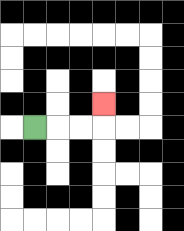{'start': '[1, 5]', 'end': '[4, 4]', 'path_directions': 'R,R,R,U', 'path_coordinates': '[[1, 5], [2, 5], [3, 5], [4, 5], [4, 4]]'}